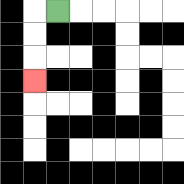{'start': '[2, 0]', 'end': '[1, 3]', 'path_directions': 'L,D,D,D', 'path_coordinates': '[[2, 0], [1, 0], [1, 1], [1, 2], [1, 3]]'}